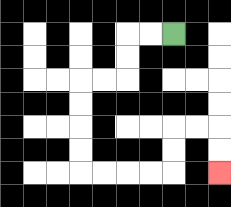{'start': '[7, 1]', 'end': '[9, 7]', 'path_directions': 'L,L,D,D,L,L,D,D,D,D,R,R,R,R,U,U,R,R,D,D', 'path_coordinates': '[[7, 1], [6, 1], [5, 1], [5, 2], [5, 3], [4, 3], [3, 3], [3, 4], [3, 5], [3, 6], [3, 7], [4, 7], [5, 7], [6, 7], [7, 7], [7, 6], [7, 5], [8, 5], [9, 5], [9, 6], [9, 7]]'}